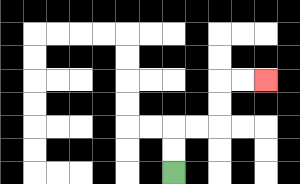{'start': '[7, 7]', 'end': '[11, 3]', 'path_directions': 'U,U,R,R,U,U,R,R', 'path_coordinates': '[[7, 7], [7, 6], [7, 5], [8, 5], [9, 5], [9, 4], [9, 3], [10, 3], [11, 3]]'}